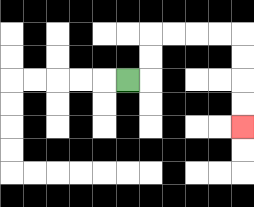{'start': '[5, 3]', 'end': '[10, 5]', 'path_directions': 'R,U,U,R,R,R,R,D,D,D,D', 'path_coordinates': '[[5, 3], [6, 3], [6, 2], [6, 1], [7, 1], [8, 1], [9, 1], [10, 1], [10, 2], [10, 3], [10, 4], [10, 5]]'}